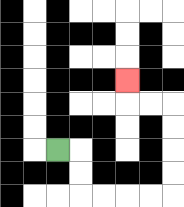{'start': '[2, 6]', 'end': '[5, 3]', 'path_directions': 'R,D,D,R,R,R,R,U,U,U,U,L,L,U', 'path_coordinates': '[[2, 6], [3, 6], [3, 7], [3, 8], [4, 8], [5, 8], [6, 8], [7, 8], [7, 7], [7, 6], [7, 5], [7, 4], [6, 4], [5, 4], [5, 3]]'}